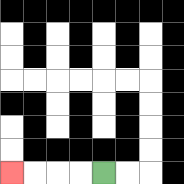{'start': '[4, 7]', 'end': '[0, 7]', 'path_directions': 'L,L,L,L', 'path_coordinates': '[[4, 7], [3, 7], [2, 7], [1, 7], [0, 7]]'}